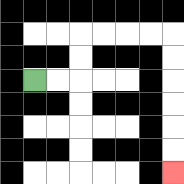{'start': '[1, 3]', 'end': '[7, 7]', 'path_directions': 'R,R,U,U,R,R,R,R,D,D,D,D,D,D', 'path_coordinates': '[[1, 3], [2, 3], [3, 3], [3, 2], [3, 1], [4, 1], [5, 1], [6, 1], [7, 1], [7, 2], [7, 3], [7, 4], [7, 5], [7, 6], [7, 7]]'}